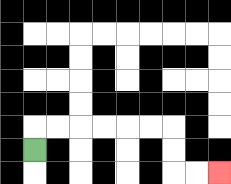{'start': '[1, 6]', 'end': '[9, 7]', 'path_directions': 'U,R,R,R,R,R,R,D,D,R,R', 'path_coordinates': '[[1, 6], [1, 5], [2, 5], [3, 5], [4, 5], [5, 5], [6, 5], [7, 5], [7, 6], [7, 7], [8, 7], [9, 7]]'}